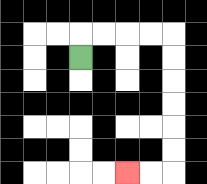{'start': '[3, 2]', 'end': '[5, 7]', 'path_directions': 'U,R,R,R,R,D,D,D,D,D,D,L,L', 'path_coordinates': '[[3, 2], [3, 1], [4, 1], [5, 1], [6, 1], [7, 1], [7, 2], [7, 3], [7, 4], [7, 5], [7, 6], [7, 7], [6, 7], [5, 7]]'}